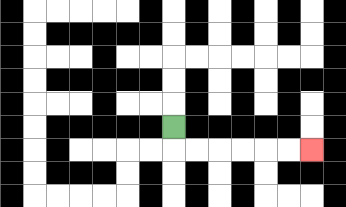{'start': '[7, 5]', 'end': '[13, 6]', 'path_directions': 'D,R,R,R,R,R,R', 'path_coordinates': '[[7, 5], [7, 6], [8, 6], [9, 6], [10, 6], [11, 6], [12, 6], [13, 6]]'}